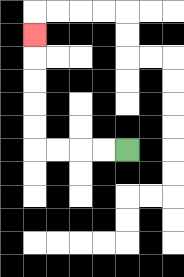{'start': '[5, 6]', 'end': '[1, 1]', 'path_directions': 'L,L,L,L,U,U,U,U,U', 'path_coordinates': '[[5, 6], [4, 6], [3, 6], [2, 6], [1, 6], [1, 5], [1, 4], [1, 3], [1, 2], [1, 1]]'}